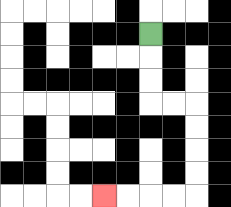{'start': '[6, 1]', 'end': '[4, 8]', 'path_directions': 'D,D,D,R,R,D,D,D,D,L,L,L,L', 'path_coordinates': '[[6, 1], [6, 2], [6, 3], [6, 4], [7, 4], [8, 4], [8, 5], [8, 6], [8, 7], [8, 8], [7, 8], [6, 8], [5, 8], [4, 8]]'}